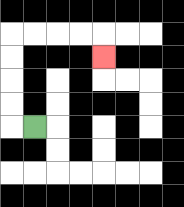{'start': '[1, 5]', 'end': '[4, 2]', 'path_directions': 'L,U,U,U,U,R,R,R,R,D', 'path_coordinates': '[[1, 5], [0, 5], [0, 4], [0, 3], [0, 2], [0, 1], [1, 1], [2, 1], [3, 1], [4, 1], [4, 2]]'}